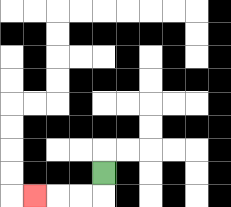{'start': '[4, 7]', 'end': '[1, 8]', 'path_directions': 'D,L,L,L', 'path_coordinates': '[[4, 7], [4, 8], [3, 8], [2, 8], [1, 8]]'}